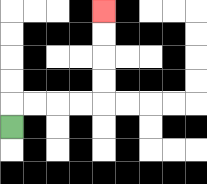{'start': '[0, 5]', 'end': '[4, 0]', 'path_directions': 'U,R,R,R,R,U,U,U,U', 'path_coordinates': '[[0, 5], [0, 4], [1, 4], [2, 4], [3, 4], [4, 4], [4, 3], [4, 2], [4, 1], [4, 0]]'}